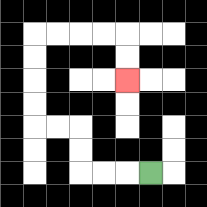{'start': '[6, 7]', 'end': '[5, 3]', 'path_directions': 'L,L,L,U,U,L,L,U,U,U,U,R,R,R,R,D,D', 'path_coordinates': '[[6, 7], [5, 7], [4, 7], [3, 7], [3, 6], [3, 5], [2, 5], [1, 5], [1, 4], [1, 3], [1, 2], [1, 1], [2, 1], [3, 1], [4, 1], [5, 1], [5, 2], [5, 3]]'}